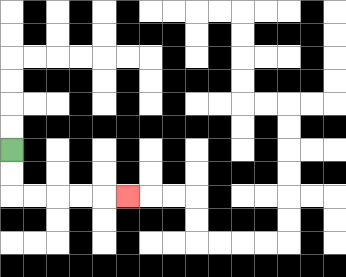{'start': '[0, 6]', 'end': '[5, 8]', 'path_directions': 'D,D,R,R,R,R,R', 'path_coordinates': '[[0, 6], [0, 7], [0, 8], [1, 8], [2, 8], [3, 8], [4, 8], [5, 8]]'}